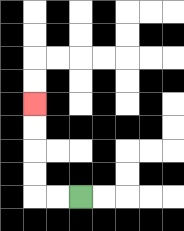{'start': '[3, 8]', 'end': '[1, 4]', 'path_directions': 'L,L,U,U,U,U', 'path_coordinates': '[[3, 8], [2, 8], [1, 8], [1, 7], [1, 6], [1, 5], [1, 4]]'}